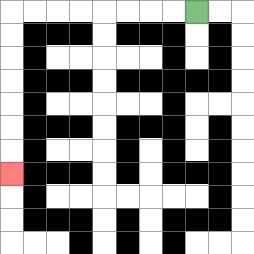{'start': '[8, 0]', 'end': '[0, 7]', 'path_directions': 'L,L,L,L,L,L,L,L,D,D,D,D,D,D,D', 'path_coordinates': '[[8, 0], [7, 0], [6, 0], [5, 0], [4, 0], [3, 0], [2, 0], [1, 0], [0, 0], [0, 1], [0, 2], [0, 3], [0, 4], [0, 5], [0, 6], [0, 7]]'}